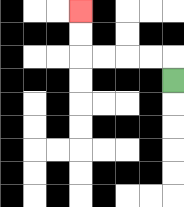{'start': '[7, 3]', 'end': '[3, 0]', 'path_directions': 'U,L,L,L,L,U,U', 'path_coordinates': '[[7, 3], [7, 2], [6, 2], [5, 2], [4, 2], [3, 2], [3, 1], [3, 0]]'}